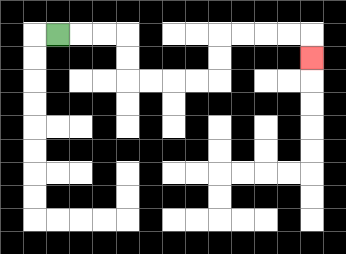{'start': '[2, 1]', 'end': '[13, 2]', 'path_directions': 'R,R,R,D,D,R,R,R,R,U,U,R,R,R,R,D', 'path_coordinates': '[[2, 1], [3, 1], [4, 1], [5, 1], [5, 2], [5, 3], [6, 3], [7, 3], [8, 3], [9, 3], [9, 2], [9, 1], [10, 1], [11, 1], [12, 1], [13, 1], [13, 2]]'}